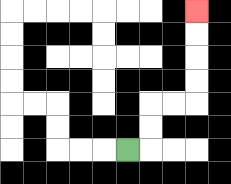{'start': '[5, 6]', 'end': '[8, 0]', 'path_directions': 'R,U,U,R,R,U,U,U,U', 'path_coordinates': '[[5, 6], [6, 6], [6, 5], [6, 4], [7, 4], [8, 4], [8, 3], [8, 2], [8, 1], [8, 0]]'}